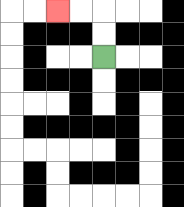{'start': '[4, 2]', 'end': '[2, 0]', 'path_directions': 'U,U,L,L', 'path_coordinates': '[[4, 2], [4, 1], [4, 0], [3, 0], [2, 0]]'}